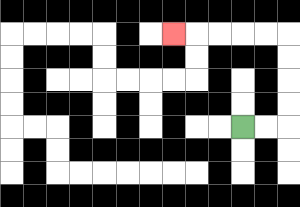{'start': '[10, 5]', 'end': '[7, 1]', 'path_directions': 'R,R,U,U,U,U,L,L,L,L,L', 'path_coordinates': '[[10, 5], [11, 5], [12, 5], [12, 4], [12, 3], [12, 2], [12, 1], [11, 1], [10, 1], [9, 1], [8, 1], [7, 1]]'}